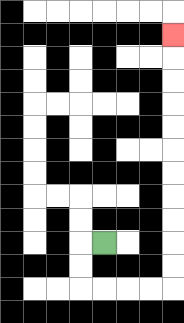{'start': '[4, 10]', 'end': '[7, 1]', 'path_directions': 'L,D,D,R,R,R,R,U,U,U,U,U,U,U,U,U,U,U', 'path_coordinates': '[[4, 10], [3, 10], [3, 11], [3, 12], [4, 12], [5, 12], [6, 12], [7, 12], [7, 11], [7, 10], [7, 9], [7, 8], [7, 7], [7, 6], [7, 5], [7, 4], [7, 3], [7, 2], [7, 1]]'}